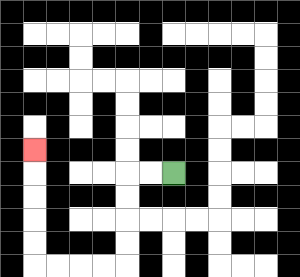{'start': '[7, 7]', 'end': '[1, 6]', 'path_directions': 'L,L,D,D,D,D,L,L,L,L,U,U,U,U,U', 'path_coordinates': '[[7, 7], [6, 7], [5, 7], [5, 8], [5, 9], [5, 10], [5, 11], [4, 11], [3, 11], [2, 11], [1, 11], [1, 10], [1, 9], [1, 8], [1, 7], [1, 6]]'}